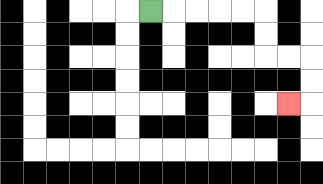{'start': '[6, 0]', 'end': '[12, 4]', 'path_directions': 'R,R,R,R,R,D,D,R,R,D,D,L', 'path_coordinates': '[[6, 0], [7, 0], [8, 0], [9, 0], [10, 0], [11, 0], [11, 1], [11, 2], [12, 2], [13, 2], [13, 3], [13, 4], [12, 4]]'}